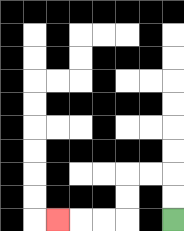{'start': '[7, 9]', 'end': '[2, 9]', 'path_directions': 'U,U,L,L,D,D,L,L,L', 'path_coordinates': '[[7, 9], [7, 8], [7, 7], [6, 7], [5, 7], [5, 8], [5, 9], [4, 9], [3, 9], [2, 9]]'}